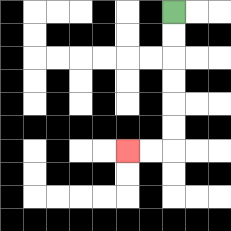{'start': '[7, 0]', 'end': '[5, 6]', 'path_directions': 'D,D,D,D,D,D,L,L', 'path_coordinates': '[[7, 0], [7, 1], [7, 2], [7, 3], [7, 4], [7, 5], [7, 6], [6, 6], [5, 6]]'}